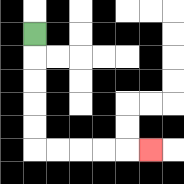{'start': '[1, 1]', 'end': '[6, 6]', 'path_directions': 'D,D,D,D,D,R,R,R,R,R', 'path_coordinates': '[[1, 1], [1, 2], [1, 3], [1, 4], [1, 5], [1, 6], [2, 6], [3, 6], [4, 6], [5, 6], [6, 6]]'}